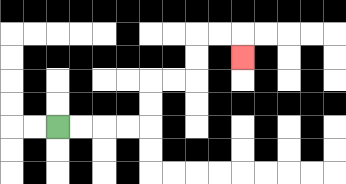{'start': '[2, 5]', 'end': '[10, 2]', 'path_directions': 'R,R,R,R,U,U,R,R,U,U,R,R,D', 'path_coordinates': '[[2, 5], [3, 5], [4, 5], [5, 5], [6, 5], [6, 4], [6, 3], [7, 3], [8, 3], [8, 2], [8, 1], [9, 1], [10, 1], [10, 2]]'}